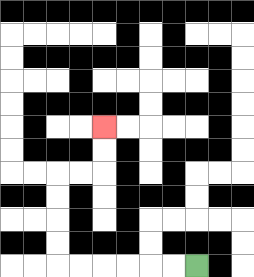{'start': '[8, 11]', 'end': '[4, 5]', 'path_directions': 'L,L,L,L,L,L,U,U,U,U,R,R,U,U', 'path_coordinates': '[[8, 11], [7, 11], [6, 11], [5, 11], [4, 11], [3, 11], [2, 11], [2, 10], [2, 9], [2, 8], [2, 7], [3, 7], [4, 7], [4, 6], [4, 5]]'}